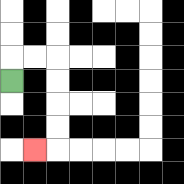{'start': '[0, 3]', 'end': '[1, 6]', 'path_directions': 'U,R,R,D,D,D,D,L', 'path_coordinates': '[[0, 3], [0, 2], [1, 2], [2, 2], [2, 3], [2, 4], [2, 5], [2, 6], [1, 6]]'}